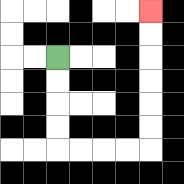{'start': '[2, 2]', 'end': '[6, 0]', 'path_directions': 'D,D,D,D,R,R,R,R,U,U,U,U,U,U', 'path_coordinates': '[[2, 2], [2, 3], [2, 4], [2, 5], [2, 6], [3, 6], [4, 6], [5, 6], [6, 6], [6, 5], [6, 4], [6, 3], [6, 2], [6, 1], [6, 0]]'}